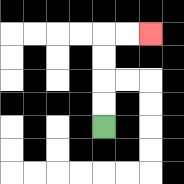{'start': '[4, 5]', 'end': '[6, 1]', 'path_directions': 'U,U,U,U,R,R', 'path_coordinates': '[[4, 5], [4, 4], [4, 3], [4, 2], [4, 1], [5, 1], [6, 1]]'}